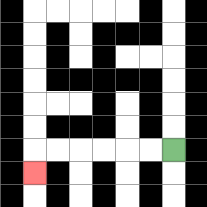{'start': '[7, 6]', 'end': '[1, 7]', 'path_directions': 'L,L,L,L,L,L,D', 'path_coordinates': '[[7, 6], [6, 6], [5, 6], [4, 6], [3, 6], [2, 6], [1, 6], [1, 7]]'}